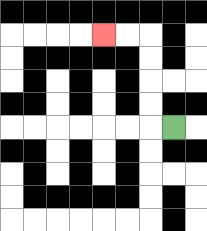{'start': '[7, 5]', 'end': '[4, 1]', 'path_directions': 'L,U,U,U,U,L,L', 'path_coordinates': '[[7, 5], [6, 5], [6, 4], [6, 3], [6, 2], [6, 1], [5, 1], [4, 1]]'}